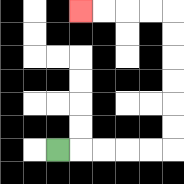{'start': '[2, 6]', 'end': '[3, 0]', 'path_directions': 'R,R,R,R,R,U,U,U,U,U,U,L,L,L,L', 'path_coordinates': '[[2, 6], [3, 6], [4, 6], [5, 6], [6, 6], [7, 6], [7, 5], [7, 4], [7, 3], [7, 2], [7, 1], [7, 0], [6, 0], [5, 0], [4, 0], [3, 0]]'}